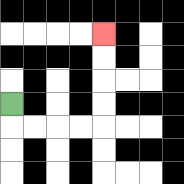{'start': '[0, 4]', 'end': '[4, 1]', 'path_directions': 'D,R,R,R,R,U,U,U,U', 'path_coordinates': '[[0, 4], [0, 5], [1, 5], [2, 5], [3, 5], [4, 5], [4, 4], [4, 3], [4, 2], [4, 1]]'}